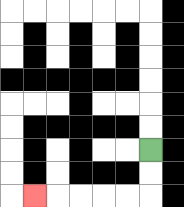{'start': '[6, 6]', 'end': '[1, 8]', 'path_directions': 'D,D,L,L,L,L,L', 'path_coordinates': '[[6, 6], [6, 7], [6, 8], [5, 8], [4, 8], [3, 8], [2, 8], [1, 8]]'}